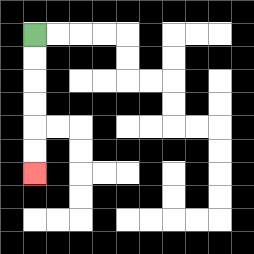{'start': '[1, 1]', 'end': '[1, 7]', 'path_directions': 'D,D,D,D,D,D', 'path_coordinates': '[[1, 1], [1, 2], [1, 3], [1, 4], [1, 5], [1, 6], [1, 7]]'}